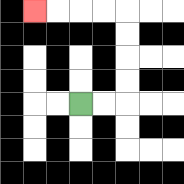{'start': '[3, 4]', 'end': '[1, 0]', 'path_directions': 'R,R,U,U,U,U,L,L,L,L', 'path_coordinates': '[[3, 4], [4, 4], [5, 4], [5, 3], [5, 2], [5, 1], [5, 0], [4, 0], [3, 0], [2, 0], [1, 0]]'}